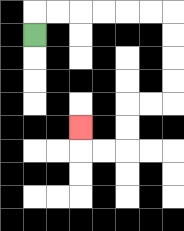{'start': '[1, 1]', 'end': '[3, 5]', 'path_directions': 'U,R,R,R,R,R,R,D,D,D,D,L,L,D,D,L,L,U', 'path_coordinates': '[[1, 1], [1, 0], [2, 0], [3, 0], [4, 0], [5, 0], [6, 0], [7, 0], [7, 1], [7, 2], [7, 3], [7, 4], [6, 4], [5, 4], [5, 5], [5, 6], [4, 6], [3, 6], [3, 5]]'}